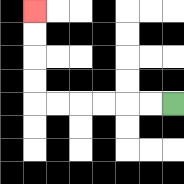{'start': '[7, 4]', 'end': '[1, 0]', 'path_directions': 'L,L,L,L,L,L,U,U,U,U', 'path_coordinates': '[[7, 4], [6, 4], [5, 4], [4, 4], [3, 4], [2, 4], [1, 4], [1, 3], [1, 2], [1, 1], [1, 0]]'}